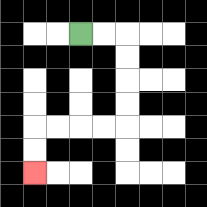{'start': '[3, 1]', 'end': '[1, 7]', 'path_directions': 'R,R,D,D,D,D,L,L,L,L,D,D', 'path_coordinates': '[[3, 1], [4, 1], [5, 1], [5, 2], [5, 3], [5, 4], [5, 5], [4, 5], [3, 5], [2, 5], [1, 5], [1, 6], [1, 7]]'}